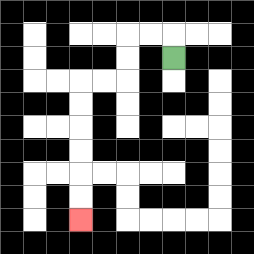{'start': '[7, 2]', 'end': '[3, 9]', 'path_directions': 'U,L,L,D,D,L,L,D,D,D,D,D,D', 'path_coordinates': '[[7, 2], [7, 1], [6, 1], [5, 1], [5, 2], [5, 3], [4, 3], [3, 3], [3, 4], [3, 5], [3, 6], [3, 7], [3, 8], [3, 9]]'}